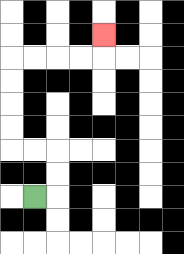{'start': '[1, 8]', 'end': '[4, 1]', 'path_directions': 'R,U,U,L,L,U,U,U,U,R,R,R,R,U', 'path_coordinates': '[[1, 8], [2, 8], [2, 7], [2, 6], [1, 6], [0, 6], [0, 5], [0, 4], [0, 3], [0, 2], [1, 2], [2, 2], [3, 2], [4, 2], [4, 1]]'}